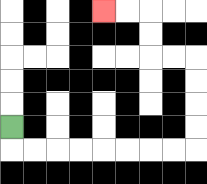{'start': '[0, 5]', 'end': '[4, 0]', 'path_directions': 'D,R,R,R,R,R,R,R,R,U,U,U,U,L,L,U,U,L,L', 'path_coordinates': '[[0, 5], [0, 6], [1, 6], [2, 6], [3, 6], [4, 6], [5, 6], [6, 6], [7, 6], [8, 6], [8, 5], [8, 4], [8, 3], [8, 2], [7, 2], [6, 2], [6, 1], [6, 0], [5, 0], [4, 0]]'}